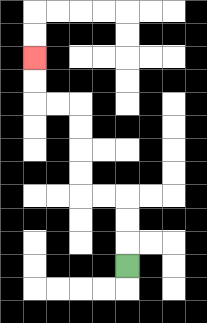{'start': '[5, 11]', 'end': '[1, 2]', 'path_directions': 'U,U,U,L,L,U,U,U,U,L,L,U,U', 'path_coordinates': '[[5, 11], [5, 10], [5, 9], [5, 8], [4, 8], [3, 8], [3, 7], [3, 6], [3, 5], [3, 4], [2, 4], [1, 4], [1, 3], [1, 2]]'}